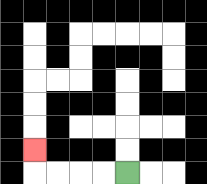{'start': '[5, 7]', 'end': '[1, 6]', 'path_directions': 'L,L,L,L,U', 'path_coordinates': '[[5, 7], [4, 7], [3, 7], [2, 7], [1, 7], [1, 6]]'}